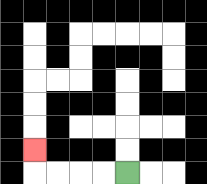{'start': '[5, 7]', 'end': '[1, 6]', 'path_directions': 'L,L,L,L,U', 'path_coordinates': '[[5, 7], [4, 7], [3, 7], [2, 7], [1, 7], [1, 6]]'}